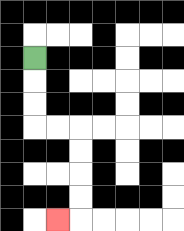{'start': '[1, 2]', 'end': '[2, 9]', 'path_directions': 'D,D,D,R,R,D,D,D,D,L', 'path_coordinates': '[[1, 2], [1, 3], [1, 4], [1, 5], [2, 5], [3, 5], [3, 6], [3, 7], [3, 8], [3, 9], [2, 9]]'}